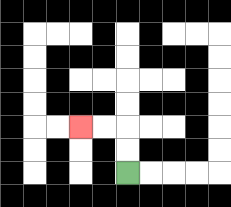{'start': '[5, 7]', 'end': '[3, 5]', 'path_directions': 'U,U,L,L', 'path_coordinates': '[[5, 7], [5, 6], [5, 5], [4, 5], [3, 5]]'}